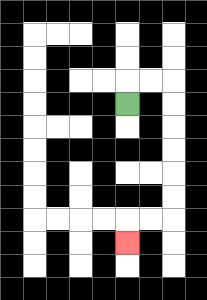{'start': '[5, 4]', 'end': '[5, 10]', 'path_directions': 'U,R,R,D,D,D,D,D,D,L,L,D', 'path_coordinates': '[[5, 4], [5, 3], [6, 3], [7, 3], [7, 4], [7, 5], [7, 6], [7, 7], [7, 8], [7, 9], [6, 9], [5, 9], [5, 10]]'}